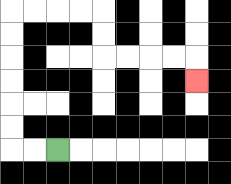{'start': '[2, 6]', 'end': '[8, 3]', 'path_directions': 'L,L,U,U,U,U,U,U,R,R,R,R,D,D,R,R,R,R,D', 'path_coordinates': '[[2, 6], [1, 6], [0, 6], [0, 5], [0, 4], [0, 3], [0, 2], [0, 1], [0, 0], [1, 0], [2, 0], [3, 0], [4, 0], [4, 1], [4, 2], [5, 2], [6, 2], [7, 2], [8, 2], [8, 3]]'}